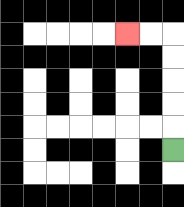{'start': '[7, 6]', 'end': '[5, 1]', 'path_directions': 'U,U,U,U,U,L,L', 'path_coordinates': '[[7, 6], [7, 5], [7, 4], [7, 3], [7, 2], [7, 1], [6, 1], [5, 1]]'}